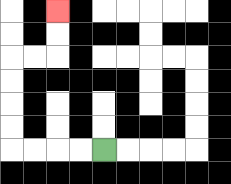{'start': '[4, 6]', 'end': '[2, 0]', 'path_directions': 'L,L,L,L,U,U,U,U,R,R,U,U', 'path_coordinates': '[[4, 6], [3, 6], [2, 6], [1, 6], [0, 6], [0, 5], [0, 4], [0, 3], [0, 2], [1, 2], [2, 2], [2, 1], [2, 0]]'}